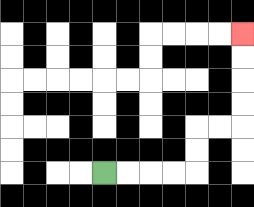{'start': '[4, 7]', 'end': '[10, 1]', 'path_directions': 'R,R,R,R,U,U,R,R,U,U,U,U', 'path_coordinates': '[[4, 7], [5, 7], [6, 7], [7, 7], [8, 7], [8, 6], [8, 5], [9, 5], [10, 5], [10, 4], [10, 3], [10, 2], [10, 1]]'}